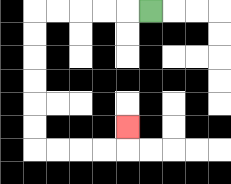{'start': '[6, 0]', 'end': '[5, 5]', 'path_directions': 'L,L,L,L,L,D,D,D,D,D,D,R,R,R,R,U', 'path_coordinates': '[[6, 0], [5, 0], [4, 0], [3, 0], [2, 0], [1, 0], [1, 1], [1, 2], [1, 3], [1, 4], [1, 5], [1, 6], [2, 6], [3, 6], [4, 6], [5, 6], [5, 5]]'}